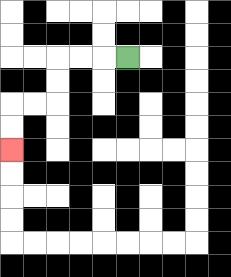{'start': '[5, 2]', 'end': '[0, 6]', 'path_directions': 'L,L,L,D,D,L,L,D,D', 'path_coordinates': '[[5, 2], [4, 2], [3, 2], [2, 2], [2, 3], [2, 4], [1, 4], [0, 4], [0, 5], [0, 6]]'}